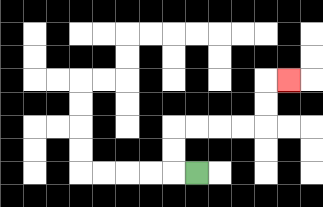{'start': '[8, 7]', 'end': '[12, 3]', 'path_directions': 'L,U,U,R,R,R,R,U,U,R', 'path_coordinates': '[[8, 7], [7, 7], [7, 6], [7, 5], [8, 5], [9, 5], [10, 5], [11, 5], [11, 4], [11, 3], [12, 3]]'}